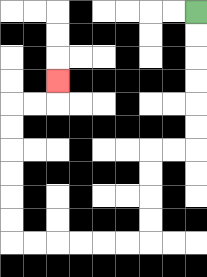{'start': '[8, 0]', 'end': '[2, 3]', 'path_directions': 'D,D,D,D,D,D,L,L,D,D,D,D,L,L,L,L,L,L,U,U,U,U,U,U,R,R,U', 'path_coordinates': '[[8, 0], [8, 1], [8, 2], [8, 3], [8, 4], [8, 5], [8, 6], [7, 6], [6, 6], [6, 7], [6, 8], [6, 9], [6, 10], [5, 10], [4, 10], [3, 10], [2, 10], [1, 10], [0, 10], [0, 9], [0, 8], [0, 7], [0, 6], [0, 5], [0, 4], [1, 4], [2, 4], [2, 3]]'}